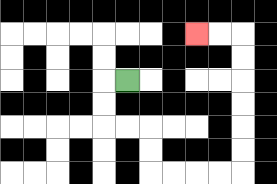{'start': '[5, 3]', 'end': '[8, 1]', 'path_directions': 'L,D,D,R,R,D,D,R,R,R,R,U,U,U,U,U,U,L,L', 'path_coordinates': '[[5, 3], [4, 3], [4, 4], [4, 5], [5, 5], [6, 5], [6, 6], [6, 7], [7, 7], [8, 7], [9, 7], [10, 7], [10, 6], [10, 5], [10, 4], [10, 3], [10, 2], [10, 1], [9, 1], [8, 1]]'}